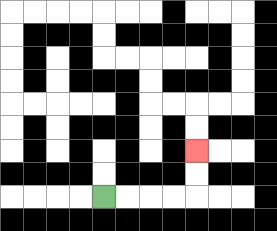{'start': '[4, 8]', 'end': '[8, 6]', 'path_directions': 'R,R,R,R,U,U', 'path_coordinates': '[[4, 8], [5, 8], [6, 8], [7, 8], [8, 8], [8, 7], [8, 6]]'}